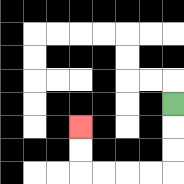{'start': '[7, 4]', 'end': '[3, 5]', 'path_directions': 'D,D,D,L,L,L,L,U,U', 'path_coordinates': '[[7, 4], [7, 5], [7, 6], [7, 7], [6, 7], [5, 7], [4, 7], [3, 7], [3, 6], [3, 5]]'}